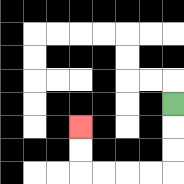{'start': '[7, 4]', 'end': '[3, 5]', 'path_directions': 'D,D,D,L,L,L,L,U,U', 'path_coordinates': '[[7, 4], [7, 5], [7, 6], [7, 7], [6, 7], [5, 7], [4, 7], [3, 7], [3, 6], [3, 5]]'}